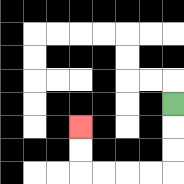{'start': '[7, 4]', 'end': '[3, 5]', 'path_directions': 'D,D,D,L,L,L,L,U,U', 'path_coordinates': '[[7, 4], [7, 5], [7, 6], [7, 7], [6, 7], [5, 7], [4, 7], [3, 7], [3, 6], [3, 5]]'}